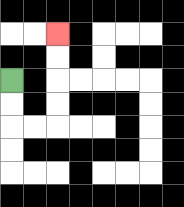{'start': '[0, 3]', 'end': '[2, 1]', 'path_directions': 'D,D,R,R,U,U,U,U', 'path_coordinates': '[[0, 3], [0, 4], [0, 5], [1, 5], [2, 5], [2, 4], [2, 3], [2, 2], [2, 1]]'}